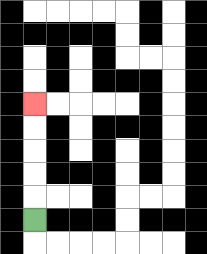{'start': '[1, 9]', 'end': '[1, 4]', 'path_directions': 'U,U,U,U,U', 'path_coordinates': '[[1, 9], [1, 8], [1, 7], [1, 6], [1, 5], [1, 4]]'}